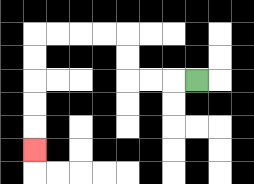{'start': '[8, 3]', 'end': '[1, 6]', 'path_directions': 'L,L,L,U,U,L,L,L,L,D,D,D,D,D', 'path_coordinates': '[[8, 3], [7, 3], [6, 3], [5, 3], [5, 2], [5, 1], [4, 1], [3, 1], [2, 1], [1, 1], [1, 2], [1, 3], [1, 4], [1, 5], [1, 6]]'}